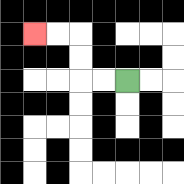{'start': '[5, 3]', 'end': '[1, 1]', 'path_directions': 'L,L,U,U,L,L', 'path_coordinates': '[[5, 3], [4, 3], [3, 3], [3, 2], [3, 1], [2, 1], [1, 1]]'}